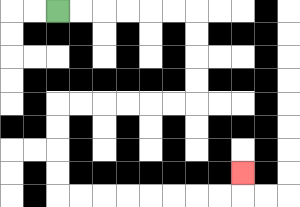{'start': '[2, 0]', 'end': '[10, 7]', 'path_directions': 'R,R,R,R,R,R,D,D,D,D,L,L,L,L,L,L,D,D,D,D,R,R,R,R,R,R,R,R,U', 'path_coordinates': '[[2, 0], [3, 0], [4, 0], [5, 0], [6, 0], [7, 0], [8, 0], [8, 1], [8, 2], [8, 3], [8, 4], [7, 4], [6, 4], [5, 4], [4, 4], [3, 4], [2, 4], [2, 5], [2, 6], [2, 7], [2, 8], [3, 8], [4, 8], [5, 8], [6, 8], [7, 8], [8, 8], [9, 8], [10, 8], [10, 7]]'}